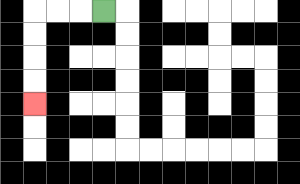{'start': '[4, 0]', 'end': '[1, 4]', 'path_directions': 'L,L,L,D,D,D,D', 'path_coordinates': '[[4, 0], [3, 0], [2, 0], [1, 0], [1, 1], [1, 2], [1, 3], [1, 4]]'}